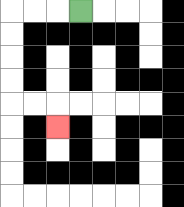{'start': '[3, 0]', 'end': '[2, 5]', 'path_directions': 'L,L,L,D,D,D,D,R,R,D', 'path_coordinates': '[[3, 0], [2, 0], [1, 0], [0, 0], [0, 1], [0, 2], [0, 3], [0, 4], [1, 4], [2, 4], [2, 5]]'}